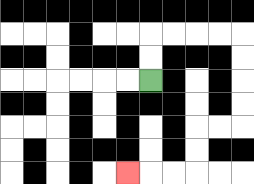{'start': '[6, 3]', 'end': '[5, 7]', 'path_directions': 'U,U,R,R,R,R,D,D,D,D,L,L,D,D,L,L,L', 'path_coordinates': '[[6, 3], [6, 2], [6, 1], [7, 1], [8, 1], [9, 1], [10, 1], [10, 2], [10, 3], [10, 4], [10, 5], [9, 5], [8, 5], [8, 6], [8, 7], [7, 7], [6, 7], [5, 7]]'}